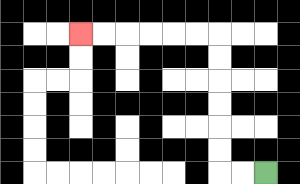{'start': '[11, 7]', 'end': '[3, 1]', 'path_directions': 'L,L,U,U,U,U,U,U,L,L,L,L,L,L', 'path_coordinates': '[[11, 7], [10, 7], [9, 7], [9, 6], [9, 5], [9, 4], [9, 3], [9, 2], [9, 1], [8, 1], [7, 1], [6, 1], [5, 1], [4, 1], [3, 1]]'}